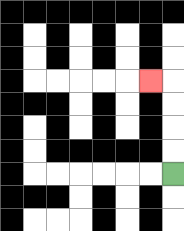{'start': '[7, 7]', 'end': '[6, 3]', 'path_directions': 'U,U,U,U,L', 'path_coordinates': '[[7, 7], [7, 6], [7, 5], [7, 4], [7, 3], [6, 3]]'}